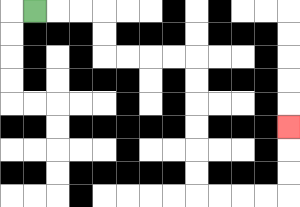{'start': '[1, 0]', 'end': '[12, 5]', 'path_directions': 'R,R,R,D,D,R,R,R,R,D,D,D,D,D,D,R,R,R,R,U,U,U', 'path_coordinates': '[[1, 0], [2, 0], [3, 0], [4, 0], [4, 1], [4, 2], [5, 2], [6, 2], [7, 2], [8, 2], [8, 3], [8, 4], [8, 5], [8, 6], [8, 7], [8, 8], [9, 8], [10, 8], [11, 8], [12, 8], [12, 7], [12, 6], [12, 5]]'}